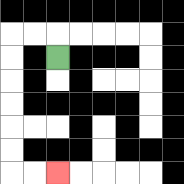{'start': '[2, 2]', 'end': '[2, 7]', 'path_directions': 'U,L,L,D,D,D,D,D,D,R,R', 'path_coordinates': '[[2, 2], [2, 1], [1, 1], [0, 1], [0, 2], [0, 3], [0, 4], [0, 5], [0, 6], [0, 7], [1, 7], [2, 7]]'}